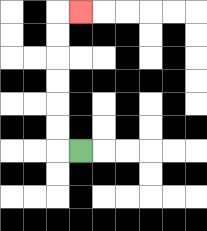{'start': '[3, 6]', 'end': '[3, 0]', 'path_directions': 'L,U,U,U,U,U,U,R', 'path_coordinates': '[[3, 6], [2, 6], [2, 5], [2, 4], [2, 3], [2, 2], [2, 1], [2, 0], [3, 0]]'}